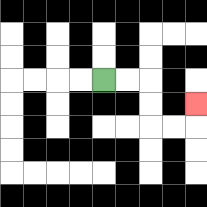{'start': '[4, 3]', 'end': '[8, 4]', 'path_directions': 'R,R,D,D,R,R,U', 'path_coordinates': '[[4, 3], [5, 3], [6, 3], [6, 4], [6, 5], [7, 5], [8, 5], [8, 4]]'}